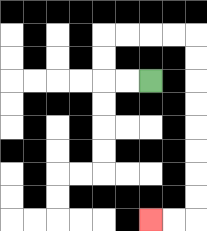{'start': '[6, 3]', 'end': '[6, 9]', 'path_directions': 'L,L,U,U,R,R,R,R,D,D,D,D,D,D,D,D,L,L', 'path_coordinates': '[[6, 3], [5, 3], [4, 3], [4, 2], [4, 1], [5, 1], [6, 1], [7, 1], [8, 1], [8, 2], [8, 3], [8, 4], [8, 5], [8, 6], [8, 7], [8, 8], [8, 9], [7, 9], [6, 9]]'}